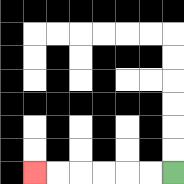{'start': '[7, 7]', 'end': '[1, 7]', 'path_directions': 'L,L,L,L,L,L', 'path_coordinates': '[[7, 7], [6, 7], [5, 7], [4, 7], [3, 7], [2, 7], [1, 7]]'}